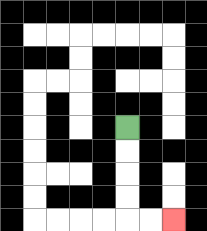{'start': '[5, 5]', 'end': '[7, 9]', 'path_directions': 'D,D,D,D,R,R', 'path_coordinates': '[[5, 5], [5, 6], [5, 7], [5, 8], [5, 9], [6, 9], [7, 9]]'}